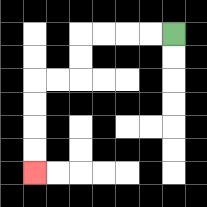{'start': '[7, 1]', 'end': '[1, 7]', 'path_directions': 'L,L,L,L,D,D,L,L,D,D,D,D', 'path_coordinates': '[[7, 1], [6, 1], [5, 1], [4, 1], [3, 1], [3, 2], [3, 3], [2, 3], [1, 3], [1, 4], [1, 5], [1, 6], [1, 7]]'}